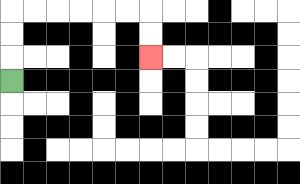{'start': '[0, 3]', 'end': '[6, 2]', 'path_directions': 'U,U,U,R,R,R,R,R,R,D,D', 'path_coordinates': '[[0, 3], [0, 2], [0, 1], [0, 0], [1, 0], [2, 0], [3, 0], [4, 0], [5, 0], [6, 0], [6, 1], [6, 2]]'}